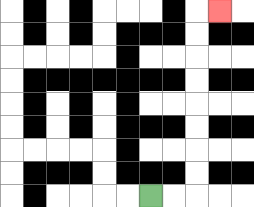{'start': '[6, 8]', 'end': '[9, 0]', 'path_directions': 'R,R,U,U,U,U,U,U,U,U,R', 'path_coordinates': '[[6, 8], [7, 8], [8, 8], [8, 7], [8, 6], [8, 5], [8, 4], [8, 3], [8, 2], [8, 1], [8, 0], [9, 0]]'}